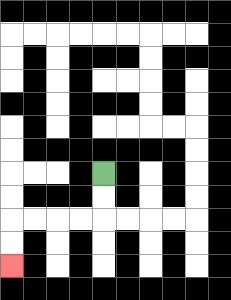{'start': '[4, 7]', 'end': '[0, 11]', 'path_directions': 'D,D,L,L,L,L,D,D', 'path_coordinates': '[[4, 7], [4, 8], [4, 9], [3, 9], [2, 9], [1, 9], [0, 9], [0, 10], [0, 11]]'}